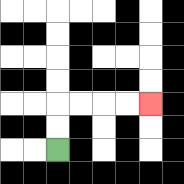{'start': '[2, 6]', 'end': '[6, 4]', 'path_directions': 'U,U,R,R,R,R', 'path_coordinates': '[[2, 6], [2, 5], [2, 4], [3, 4], [4, 4], [5, 4], [6, 4]]'}